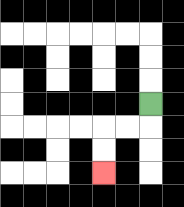{'start': '[6, 4]', 'end': '[4, 7]', 'path_directions': 'D,L,L,D,D', 'path_coordinates': '[[6, 4], [6, 5], [5, 5], [4, 5], [4, 6], [4, 7]]'}